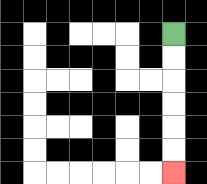{'start': '[7, 1]', 'end': '[7, 7]', 'path_directions': 'D,D,D,D,D,D', 'path_coordinates': '[[7, 1], [7, 2], [7, 3], [7, 4], [7, 5], [7, 6], [7, 7]]'}